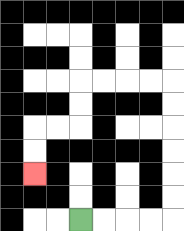{'start': '[3, 9]', 'end': '[1, 7]', 'path_directions': 'R,R,R,R,U,U,U,U,U,U,L,L,L,L,D,D,L,L,D,D', 'path_coordinates': '[[3, 9], [4, 9], [5, 9], [6, 9], [7, 9], [7, 8], [7, 7], [7, 6], [7, 5], [7, 4], [7, 3], [6, 3], [5, 3], [4, 3], [3, 3], [3, 4], [3, 5], [2, 5], [1, 5], [1, 6], [1, 7]]'}